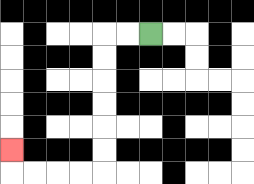{'start': '[6, 1]', 'end': '[0, 6]', 'path_directions': 'L,L,D,D,D,D,D,D,L,L,L,L,U', 'path_coordinates': '[[6, 1], [5, 1], [4, 1], [4, 2], [4, 3], [4, 4], [4, 5], [4, 6], [4, 7], [3, 7], [2, 7], [1, 7], [0, 7], [0, 6]]'}